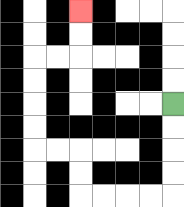{'start': '[7, 4]', 'end': '[3, 0]', 'path_directions': 'D,D,D,D,L,L,L,L,U,U,L,L,U,U,U,U,R,R,U,U', 'path_coordinates': '[[7, 4], [7, 5], [7, 6], [7, 7], [7, 8], [6, 8], [5, 8], [4, 8], [3, 8], [3, 7], [3, 6], [2, 6], [1, 6], [1, 5], [1, 4], [1, 3], [1, 2], [2, 2], [3, 2], [3, 1], [3, 0]]'}